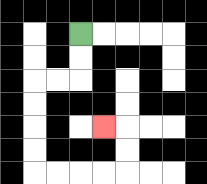{'start': '[3, 1]', 'end': '[4, 5]', 'path_directions': 'D,D,L,L,D,D,D,D,R,R,R,R,U,U,L', 'path_coordinates': '[[3, 1], [3, 2], [3, 3], [2, 3], [1, 3], [1, 4], [1, 5], [1, 6], [1, 7], [2, 7], [3, 7], [4, 7], [5, 7], [5, 6], [5, 5], [4, 5]]'}